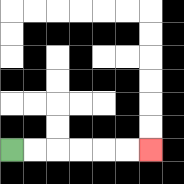{'start': '[0, 6]', 'end': '[6, 6]', 'path_directions': 'R,R,R,R,R,R', 'path_coordinates': '[[0, 6], [1, 6], [2, 6], [3, 6], [4, 6], [5, 6], [6, 6]]'}